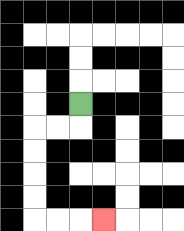{'start': '[3, 4]', 'end': '[4, 9]', 'path_directions': 'D,L,L,D,D,D,D,R,R,R', 'path_coordinates': '[[3, 4], [3, 5], [2, 5], [1, 5], [1, 6], [1, 7], [1, 8], [1, 9], [2, 9], [3, 9], [4, 9]]'}